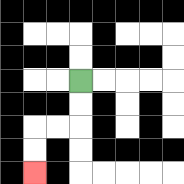{'start': '[3, 3]', 'end': '[1, 7]', 'path_directions': 'D,D,L,L,D,D', 'path_coordinates': '[[3, 3], [3, 4], [3, 5], [2, 5], [1, 5], [1, 6], [1, 7]]'}